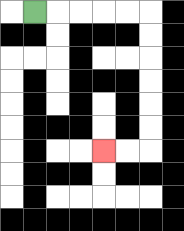{'start': '[1, 0]', 'end': '[4, 6]', 'path_directions': 'R,R,R,R,R,D,D,D,D,D,D,L,L', 'path_coordinates': '[[1, 0], [2, 0], [3, 0], [4, 0], [5, 0], [6, 0], [6, 1], [6, 2], [6, 3], [6, 4], [6, 5], [6, 6], [5, 6], [4, 6]]'}